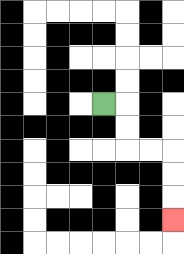{'start': '[4, 4]', 'end': '[7, 9]', 'path_directions': 'R,D,D,R,R,D,D,D', 'path_coordinates': '[[4, 4], [5, 4], [5, 5], [5, 6], [6, 6], [7, 6], [7, 7], [7, 8], [7, 9]]'}